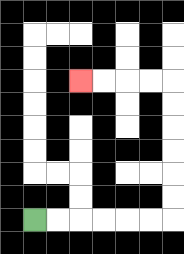{'start': '[1, 9]', 'end': '[3, 3]', 'path_directions': 'R,R,R,R,R,R,U,U,U,U,U,U,L,L,L,L', 'path_coordinates': '[[1, 9], [2, 9], [3, 9], [4, 9], [5, 9], [6, 9], [7, 9], [7, 8], [7, 7], [7, 6], [7, 5], [7, 4], [7, 3], [6, 3], [5, 3], [4, 3], [3, 3]]'}